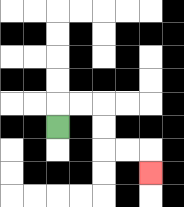{'start': '[2, 5]', 'end': '[6, 7]', 'path_directions': 'U,R,R,D,D,R,R,D', 'path_coordinates': '[[2, 5], [2, 4], [3, 4], [4, 4], [4, 5], [4, 6], [5, 6], [6, 6], [6, 7]]'}